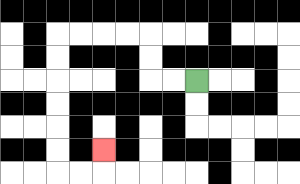{'start': '[8, 3]', 'end': '[4, 6]', 'path_directions': 'L,L,U,U,L,L,L,L,D,D,D,D,D,D,R,R,U', 'path_coordinates': '[[8, 3], [7, 3], [6, 3], [6, 2], [6, 1], [5, 1], [4, 1], [3, 1], [2, 1], [2, 2], [2, 3], [2, 4], [2, 5], [2, 6], [2, 7], [3, 7], [4, 7], [4, 6]]'}